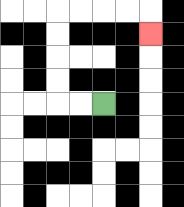{'start': '[4, 4]', 'end': '[6, 1]', 'path_directions': 'L,L,U,U,U,U,R,R,R,R,D', 'path_coordinates': '[[4, 4], [3, 4], [2, 4], [2, 3], [2, 2], [2, 1], [2, 0], [3, 0], [4, 0], [5, 0], [6, 0], [6, 1]]'}